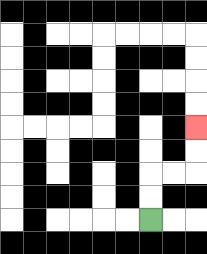{'start': '[6, 9]', 'end': '[8, 5]', 'path_directions': 'U,U,R,R,U,U', 'path_coordinates': '[[6, 9], [6, 8], [6, 7], [7, 7], [8, 7], [8, 6], [8, 5]]'}